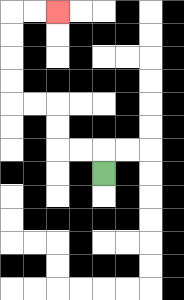{'start': '[4, 7]', 'end': '[2, 0]', 'path_directions': 'U,L,L,U,U,L,L,U,U,U,U,R,R', 'path_coordinates': '[[4, 7], [4, 6], [3, 6], [2, 6], [2, 5], [2, 4], [1, 4], [0, 4], [0, 3], [0, 2], [0, 1], [0, 0], [1, 0], [2, 0]]'}